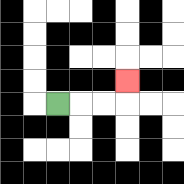{'start': '[2, 4]', 'end': '[5, 3]', 'path_directions': 'R,R,R,U', 'path_coordinates': '[[2, 4], [3, 4], [4, 4], [5, 4], [5, 3]]'}